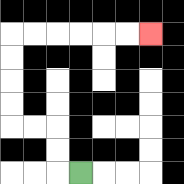{'start': '[3, 7]', 'end': '[6, 1]', 'path_directions': 'L,U,U,L,L,U,U,U,U,R,R,R,R,R,R', 'path_coordinates': '[[3, 7], [2, 7], [2, 6], [2, 5], [1, 5], [0, 5], [0, 4], [0, 3], [0, 2], [0, 1], [1, 1], [2, 1], [3, 1], [4, 1], [5, 1], [6, 1]]'}